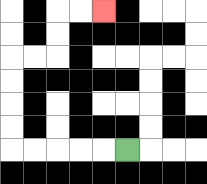{'start': '[5, 6]', 'end': '[4, 0]', 'path_directions': 'L,L,L,L,L,U,U,U,U,R,R,U,U,R,R', 'path_coordinates': '[[5, 6], [4, 6], [3, 6], [2, 6], [1, 6], [0, 6], [0, 5], [0, 4], [0, 3], [0, 2], [1, 2], [2, 2], [2, 1], [2, 0], [3, 0], [4, 0]]'}